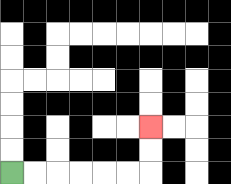{'start': '[0, 7]', 'end': '[6, 5]', 'path_directions': 'R,R,R,R,R,R,U,U', 'path_coordinates': '[[0, 7], [1, 7], [2, 7], [3, 7], [4, 7], [5, 7], [6, 7], [6, 6], [6, 5]]'}